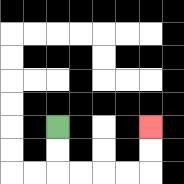{'start': '[2, 5]', 'end': '[6, 5]', 'path_directions': 'D,D,R,R,R,R,U,U', 'path_coordinates': '[[2, 5], [2, 6], [2, 7], [3, 7], [4, 7], [5, 7], [6, 7], [6, 6], [6, 5]]'}